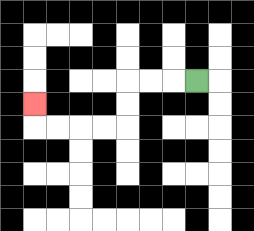{'start': '[8, 3]', 'end': '[1, 4]', 'path_directions': 'L,L,L,D,D,L,L,L,L,U', 'path_coordinates': '[[8, 3], [7, 3], [6, 3], [5, 3], [5, 4], [5, 5], [4, 5], [3, 5], [2, 5], [1, 5], [1, 4]]'}